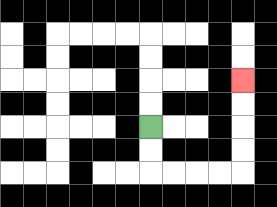{'start': '[6, 5]', 'end': '[10, 3]', 'path_directions': 'D,D,R,R,R,R,U,U,U,U', 'path_coordinates': '[[6, 5], [6, 6], [6, 7], [7, 7], [8, 7], [9, 7], [10, 7], [10, 6], [10, 5], [10, 4], [10, 3]]'}